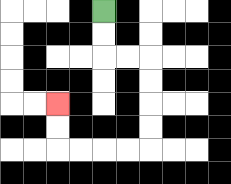{'start': '[4, 0]', 'end': '[2, 4]', 'path_directions': 'D,D,R,R,D,D,D,D,L,L,L,L,U,U', 'path_coordinates': '[[4, 0], [4, 1], [4, 2], [5, 2], [6, 2], [6, 3], [6, 4], [6, 5], [6, 6], [5, 6], [4, 6], [3, 6], [2, 6], [2, 5], [2, 4]]'}